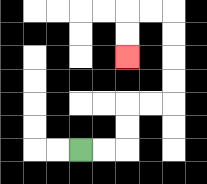{'start': '[3, 6]', 'end': '[5, 2]', 'path_directions': 'R,R,U,U,R,R,U,U,U,U,L,L,D,D', 'path_coordinates': '[[3, 6], [4, 6], [5, 6], [5, 5], [5, 4], [6, 4], [7, 4], [7, 3], [7, 2], [7, 1], [7, 0], [6, 0], [5, 0], [5, 1], [5, 2]]'}